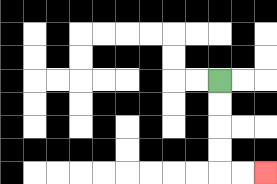{'start': '[9, 3]', 'end': '[11, 7]', 'path_directions': 'D,D,D,D,R,R', 'path_coordinates': '[[9, 3], [9, 4], [9, 5], [9, 6], [9, 7], [10, 7], [11, 7]]'}